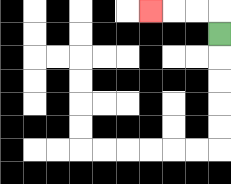{'start': '[9, 1]', 'end': '[6, 0]', 'path_directions': 'U,L,L,L', 'path_coordinates': '[[9, 1], [9, 0], [8, 0], [7, 0], [6, 0]]'}